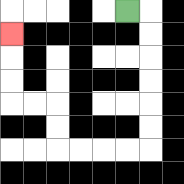{'start': '[5, 0]', 'end': '[0, 1]', 'path_directions': 'R,D,D,D,D,D,D,L,L,L,L,U,U,L,L,U,U,U', 'path_coordinates': '[[5, 0], [6, 0], [6, 1], [6, 2], [6, 3], [6, 4], [6, 5], [6, 6], [5, 6], [4, 6], [3, 6], [2, 6], [2, 5], [2, 4], [1, 4], [0, 4], [0, 3], [0, 2], [0, 1]]'}